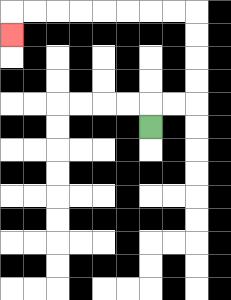{'start': '[6, 5]', 'end': '[0, 1]', 'path_directions': 'U,R,R,U,U,U,U,L,L,L,L,L,L,L,L,D', 'path_coordinates': '[[6, 5], [6, 4], [7, 4], [8, 4], [8, 3], [8, 2], [8, 1], [8, 0], [7, 0], [6, 0], [5, 0], [4, 0], [3, 0], [2, 0], [1, 0], [0, 0], [0, 1]]'}